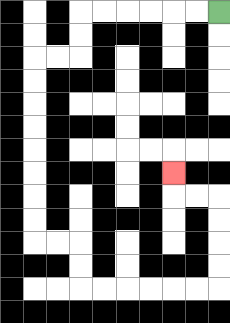{'start': '[9, 0]', 'end': '[7, 7]', 'path_directions': 'L,L,L,L,L,L,D,D,L,L,D,D,D,D,D,D,D,D,R,R,D,D,R,R,R,R,R,R,U,U,U,U,L,L,U', 'path_coordinates': '[[9, 0], [8, 0], [7, 0], [6, 0], [5, 0], [4, 0], [3, 0], [3, 1], [3, 2], [2, 2], [1, 2], [1, 3], [1, 4], [1, 5], [1, 6], [1, 7], [1, 8], [1, 9], [1, 10], [2, 10], [3, 10], [3, 11], [3, 12], [4, 12], [5, 12], [6, 12], [7, 12], [8, 12], [9, 12], [9, 11], [9, 10], [9, 9], [9, 8], [8, 8], [7, 8], [7, 7]]'}